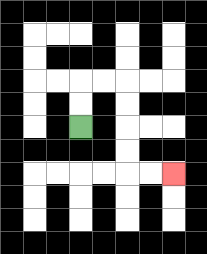{'start': '[3, 5]', 'end': '[7, 7]', 'path_directions': 'U,U,R,R,D,D,D,D,R,R', 'path_coordinates': '[[3, 5], [3, 4], [3, 3], [4, 3], [5, 3], [5, 4], [5, 5], [5, 6], [5, 7], [6, 7], [7, 7]]'}